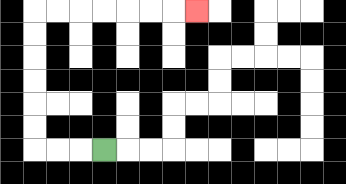{'start': '[4, 6]', 'end': '[8, 0]', 'path_directions': 'L,L,L,U,U,U,U,U,U,R,R,R,R,R,R,R', 'path_coordinates': '[[4, 6], [3, 6], [2, 6], [1, 6], [1, 5], [1, 4], [1, 3], [1, 2], [1, 1], [1, 0], [2, 0], [3, 0], [4, 0], [5, 0], [6, 0], [7, 0], [8, 0]]'}